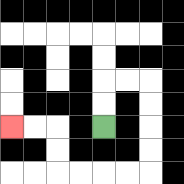{'start': '[4, 5]', 'end': '[0, 5]', 'path_directions': 'U,U,R,R,D,D,D,D,L,L,L,L,U,U,L,L', 'path_coordinates': '[[4, 5], [4, 4], [4, 3], [5, 3], [6, 3], [6, 4], [6, 5], [6, 6], [6, 7], [5, 7], [4, 7], [3, 7], [2, 7], [2, 6], [2, 5], [1, 5], [0, 5]]'}